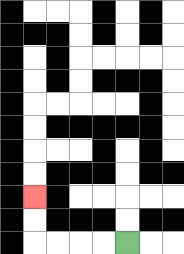{'start': '[5, 10]', 'end': '[1, 8]', 'path_directions': 'L,L,L,L,U,U', 'path_coordinates': '[[5, 10], [4, 10], [3, 10], [2, 10], [1, 10], [1, 9], [1, 8]]'}